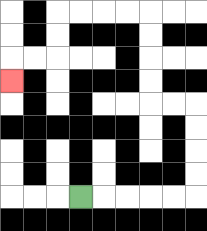{'start': '[3, 8]', 'end': '[0, 3]', 'path_directions': 'R,R,R,R,R,U,U,U,U,L,L,U,U,U,U,L,L,L,L,D,D,L,L,D', 'path_coordinates': '[[3, 8], [4, 8], [5, 8], [6, 8], [7, 8], [8, 8], [8, 7], [8, 6], [8, 5], [8, 4], [7, 4], [6, 4], [6, 3], [6, 2], [6, 1], [6, 0], [5, 0], [4, 0], [3, 0], [2, 0], [2, 1], [2, 2], [1, 2], [0, 2], [0, 3]]'}